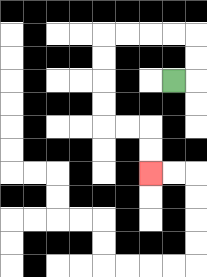{'start': '[7, 3]', 'end': '[6, 7]', 'path_directions': 'R,U,U,L,L,L,L,D,D,D,D,R,R,D,D', 'path_coordinates': '[[7, 3], [8, 3], [8, 2], [8, 1], [7, 1], [6, 1], [5, 1], [4, 1], [4, 2], [4, 3], [4, 4], [4, 5], [5, 5], [6, 5], [6, 6], [6, 7]]'}